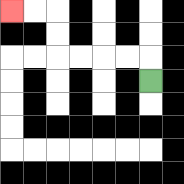{'start': '[6, 3]', 'end': '[0, 0]', 'path_directions': 'U,L,L,L,L,U,U,L,L', 'path_coordinates': '[[6, 3], [6, 2], [5, 2], [4, 2], [3, 2], [2, 2], [2, 1], [2, 0], [1, 0], [0, 0]]'}